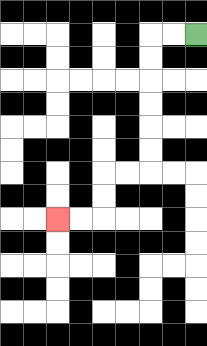{'start': '[8, 1]', 'end': '[2, 9]', 'path_directions': 'L,L,D,D,D,D,D,D,L,L,D,D,L,L', 'path_coordinates': '[[8, 1], [7, 1], [6, 1], [6, 2], [6, 3], [6, 4], [6, 5], [6, 6], [6, 7], [5, 7], [4, 7], [4, 8], [4, 9], [3, 9], [2, 9]]'}